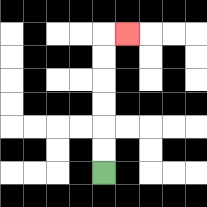{'start': '[4, 7]', 'end': '[5, 1]', 'path_directions': 'U,U,U,U,U,U,R', 'path_coordinates': '[[4, 7], [4, 6], [4, 5], [4, 4], [4, 3], [4, 2], [4, 1], [5, 1]]'}